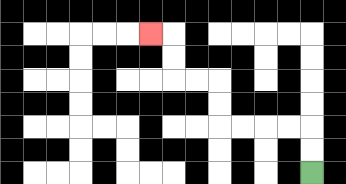{'start': '[13, 7]', 'end': '[6, 1]', 'path_directions': 'U,U,L,L,L,L,U,U,L,L,U,U,L', 'path_coordinates': '[[13, 7], [13, 6], [13, 5], [12, 5], [11, 5], [10, 5], [9, 5], [9, 4], [9, 3], [8, 3], [7, 3], [7, 2], [7, 1], [6, 1]]'}